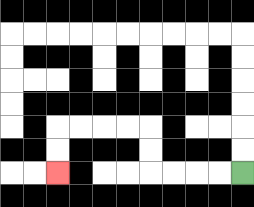{'start': '[10, 7]', 'end': '[2, 7]', 'path_directions': 'L,L,L,L,U,U,L,L,L,L,D,D', 'path_coordinates': '[[10, 7], [9, 7], [8, 7], [7, 7], [6, 7], [6, 6], [6, 5], [5, 5], [4, 5], [3, 5], [2, 5], [2, 6], [2, 7]]'}